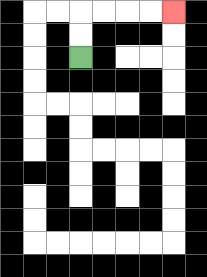{'start': '[3, 2]', 'end': '[7, 0]', 'path_directions': 'U,U,R,R,R,R', 'path_coordinates': '[[3, 2], [3, 1], [3, 0], [4, 0], [5, 0], [6, 0], [7, 0]]'}